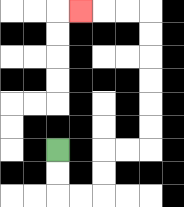{'start': '[2, 6]', 'end': '[3, 0]', 'path_directions': 'D,D,R,R,U,U,R,R,U,U,U,U,U,U,L,L,L', 'path_coordinates': '[[2, 6], [2, 7], [2, 8], [3, 8], [4, 8], [4, 7], [4, 6], [5, 6], [6, 6], [6, 5], [6, 4], [6, 3], [6, 2], [6, 1], [6, 0], [5, 0], [4, 0], [3, 0]]'}